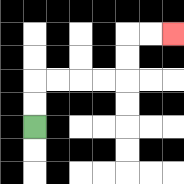{'start': '[1, 5]', 'end': '[7, 1]', 'path_directions': 'U,U,R,R,R,R,U,U,R,R', 'path_coordinates': '[[1, 5], [1, 4], [1, 3], [2, 3], [3, 3], [4, 3], [5, 3], [5, 2], [5, 1], [6, 1], [7, 1]]'}